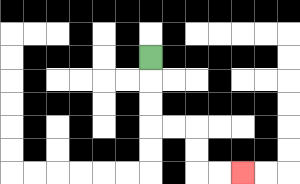{'start': '[6, 2]', 'end': '[10, 7]', 'path_directions': 'D,D,D,R,R,D,D,R,R', 'path_coordinates': '[[6, 2], [6, 3], [6, 4], [6, 5], [7, 5], [8, 5], [8, 6], [8, 7], [9, 7], [10, 7]]'}